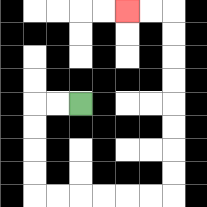{'start': '[3, 4]', 'end': '[5, 0]', 'path_directions': 'L,L,D,D,D,D,R,R,R,R,R,R,U,U,U,U,U,U,U,U,L,L', 'path_coordinates': '[[3, 4], [2, 4], [1, 4], [1, 5], [1, 6], [1, 7], [1, 8], [2, 8], [3, 8], [4, 8], [5, 8], [6, 8], [7, 8], [7, 7], [7, 6], [7, 5], [7, 4], [7, 3], [7, 2], [7, 1], [7, 0], [6, 0], [5, 0]]'}